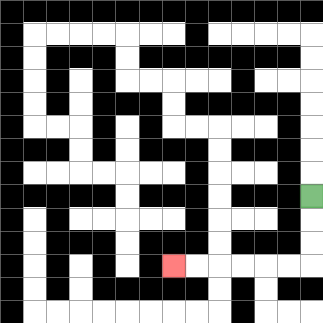{'start': '[13, 8]', 'end': '[7, 11]', 'path_directions': 'D,D,D,L,L,L,L,L,L', 'path_coordinates': '[[13, 8], [13, 9], [13, 10], [13, 11], [12, 11], [11, 11], [10, 11], [9, 11], [8, 11], [7, 11]]'}